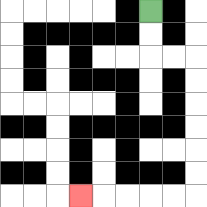{'start': '[6, 0]', 'end': '[3, 8]', 'path_directions': 'D,D,R,R,D,D,D,D,D,D,L,L,L,L,L', 'path_coordinates': '[[6, 0], [6, 1], [6, 2], [7, 2], [8, 2], [8, 3], [8, 4], [8, 5], [8, 6], [8, 7], [8, 8], [7, 8], [6, 8], [5, 8], [4, 8], [3, 8]]'}